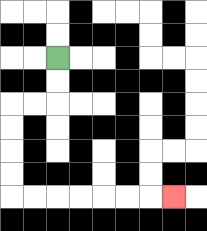{'start': '[2, 2]', 'end': '[7, 8]', 'path_directions': 'D,D,L,L,D,D,D,D,R,R,R,R,R,R,R', 'path_coordinates': '[[2, 2], [2, 3], [2, 4], [1, 4], [0, 4], [0, 5], [0, 6], [0, 7], [0, 8], [1, 8], [2, 8], [3, 8], [4, 8], [5, 8], [6, 8], [7, 8]]'}